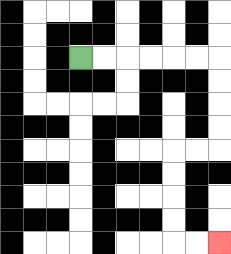{'start': '[3, 2]', 'end': '[9, 10]', 'path_directions': 'R,R,R,R,R,R,D,D,D,D,L,L,D,D,D,D,R,R', 'path_coordinates': '[[3, 2], [4, 2], [5, 2], [6, 2], [7, 2], [8, 2], [9, 2], [9, 3], [9, 4], [9, 5], [9, 6], [8, 6], [7, 6], [7, 7], [7, 8], [7, 9], [7, 10], [8, 10], [9, 10]]'}